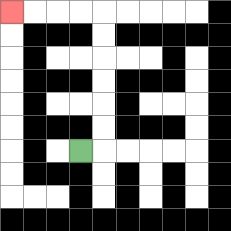{'start': '[3, 6]', 'end': '[0, 0]', 'path_directions': 'R,U,U,U,U,U,U,L,L,L,L', 'path_coordinates': '[[3, 6], [4, 6], [4, 5], [4, 4], [4, 3], [4, 2], [4, 1], [4, 0], [3, 0], [2, 0], [1, 0], [0, 0]]'}